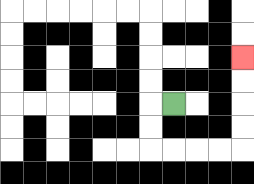{'start': '[7, 4]', 'end': '[10, 2]', 'path_directions': 'L,D,D,R,R,R,R,U,U,U,U', 'path_coordinates': '[[7, 4], [6, 4], [6, 5], [6, 6], [7, 6], [8, 6], [9, 6], [10, 6], [10, 5], [10, 4], [10, 3], [10, 2]]'}